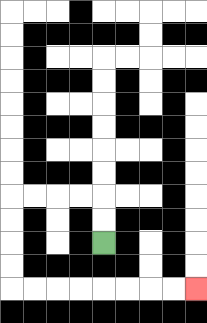{'start': '[4, 10]', 'end': '[8, 12]', 'path_directions': 'U,U,L,L,L,L,D,D,D,D,R,R,R,R,R,R,R,R', 'path_coordinates': '[[4, 10], [4, 9], [4, 8], [3, 8], [2, 8], [1, 8], [0, 8], [0, 9], [0, 10], [0, 11], [0, 12], [1, 12], [2, 12], [3, 12], [4, 12], [5, 12], [6, 12], [7, 12], [8, 12]]'}